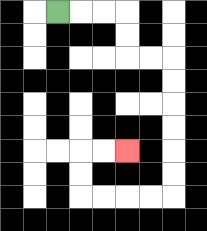{'start': '[2, 0]', 'end': '[5, 6]', 'path_directions': 'R,R,R,D,D,R,R,D,D,D,D,D,D,L,L,L,L,U,U,R,R', 'path_coordinates': '[[2, 0], [3, 0], [4, 0], [5, 0], [5, 1], [5, 2], [6, 2], [7, 2], [7, 3], [7, 4], [7, 5], [7, 6], [7, 7], [7, 8], [6, 8], [5, 8], [4, 8], [3, 8], [3, 7], [3, 6], [4, 6], [5, 6]]'}